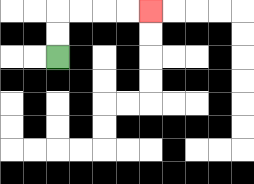{'start': '[2, 2]', 'end': '[6, 0]', 'path_directions': 'U,U,R,R,R,R', 'path_coordinates': '[[2, 2], [2, 1], [2, 0], [3, 0], [4, 0], [5, 0], [6, 0]]'}